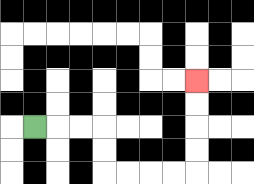{'start': '[1, 5]', 'end': '[8, 3]', 'path_directions': 'R,R,R,D,D,R,R,R,R,U,U,U,U', 'path_coordinates': '[[1, 5], [2, 5], [3, 5], [4, 5], [4, 6], [4, 7], [5, 7], [6, 7], [7, 7], [8, 7], [8, 6], [8, 5], [8, 4], [8, 3]]'}